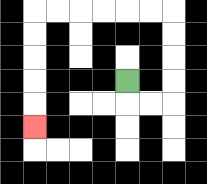{'start': '[5, 3]', 'end': '[1, 5]', 'path_directions': 'D,R,R,U,U,U,U,L,L,L,L,L,L,D,D,D,D,D', 'path_coordinates': '[[5, 3], [5, 4], [6, 4], [7, 4], [7, 3], [7, 2], [7, 1], [7, 0], [6, 0], [5, 0], [4, 0], [3, 0], [2, 0], [1, 0], [1, 1], [1, 2], [1, 3], [1, 4], [1, 5]]'}